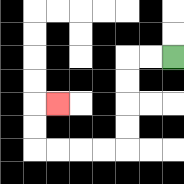{'start': '[7, 2]', 'end': '[2, 4]', 'path_directions': 'L,L,D,D,D,D,L,L,L,L,U,U,R', 'path_coordinates': '[[7, 2], [6, 2], [5, 2], [5, 3], [5, 4], [5, 5], [5, 6], [4, 6], [3, 6], [2, 6], [1, 6], [1, 5], [1, 4], [2, 4]]'}